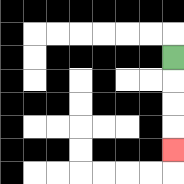{'start': '[7, 2]', 'end': '[7, 6]', 'path_directions': 'D,D,D,D', 'path_coordinates': '[[7, 2], [7, 3], [7, 4], [7, 5], [7, 6]]'}